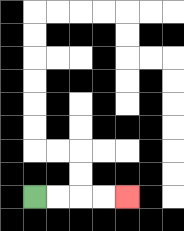{'start': '[1, 8]', 'end': '[5, 8]', 'path_directions': 'R,R,R,R', 'path_coordinates': '[[1, 8], [2, 8], [3, 8], [4, 8], [5, 8]]'}